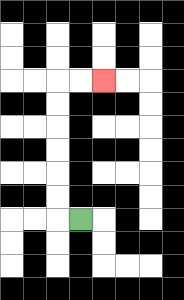{'start': '[3, 9]', 'end': '[4, 3]', 'path_directions': 'L,U,U,U,U,U,U,R,R', 'path_coordinates': '[[3, 9], [2, 9], [2, 8], [2, 7], [2, 6], [2, 5], [2, 4], [2, 3], [3, 3], [4, 3]]'}